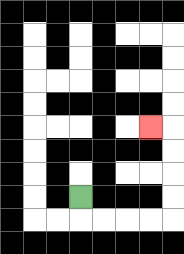{'start': '[3, 8]', 'end': '[6, 5]', 'path_directions': 'D,R,R,R,R,U,U,U,U,L', 'path_coordinates': '[[3, 8], [3, 9], [4, 9], [5, 9], [6, 9], [7, 9], [7, 8], [7, 7], [7, 6], [7, 5], [6, 5]]'}